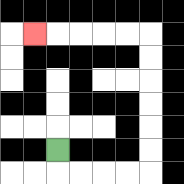{'start': '[2, 6]', 'end': '[1, 1]', 'path_directions': 'D,R,R,R,R,U,U,U,U,U,U,L,L,L,L,L', 'path_coordinates': '[[2, 6], [2, 7], [3, 7], [4, 7], [5, 7], [6, 7], [6, 6], [6, 5], [6, 4], [6, 3], [6, 2], [6, 1], [5, 1], [4, 1], [3, 1], [2, 1], [1, 1]]'}